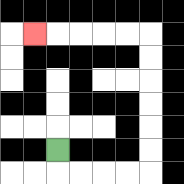{'start': '[2, 6]', 'end': '[1, 1]', 'path_directions': 'D,R,R,R,R,U,U,U,U,U,U,L,L,L,L,L', 'path_coordinates': '[[2, 6], [2, 7], [3, 7], [4, 7], [5, 7], [6, 7], [6, 6], [6, 5], [6, 4], [6, 3], [6, 2], [6, 1], [5, 1], [4, 1], [3, 1], [2, 1], [1, 1]]'}